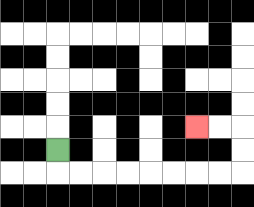{'start': '[2, 6]', 'end': '[8, 5]', 'path_directions': 'D,R,R,R,R,R,R,R,R,U,U,L,L', 'path_coordinates': '[[2, 6], [2, 7], [3, 7], [4, 7], [5, 7], [6, 7], [7, 7], [8, 7], [9, 7], [10, 7], [10, 6], [10, 5], [9, 5], [8, 5]]'}